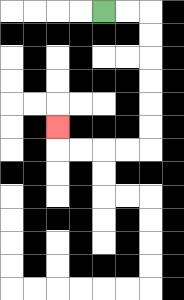{'start': '[4, 0]', 'end': '[2, 5]', 'path_directions': 'R,R,D,D,D,D,D,D,L,L,L,L,U', 'path_coordinates': '[[4, 0], [5, 0], [6, 0], [6, 1], [6, 2], [6, 3], [6, 4], [6, 5], [6, 6], [5, 6], [4, 6], [3, 6], [2, 6], [2, 5]]'}